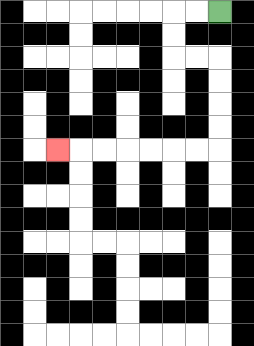{'start': '[9, 0]', 'end': '[2, 6]', 'path_directions': 'L,L,D,D,R,R,D,D,D,D,L,L,L,L,L,L,L', 'path_coordinates': '[[9, 0], [8, 0], [7, 0], [7, 1], [7, 2], [8, 2], [9, 2], [9, 3], [9, 4], [9, 5], [9, 6], [8, 6], [7, 6], [6, 6], [5, 6], [4, 6], [3, 6], [2, 6]]'}